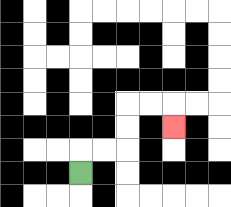{'start': '[3, 7]', 'end': '[7, 5]', 'path_directions': 'U,R,R,U,U,R,R,D', 'path_coordinates': '[[3, 7], [3, 6], [4, 6], [5, 6], [5, 5], [5, 4], [6, 4], [7, 4], [7, 5]]'}